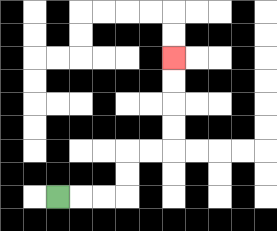{'start': '[2, 8]', 'end': '[7, 2]', 'path_directions': 'R,R,R,U,U,R,R,U,U,U,U', 'path_coordinates': '[[2, 8], [3, 8], [4, 8], [5, 8], [5, 7], [5, 6], [6, 6], [7, 6], [7, 5], [7, 4], [7, 3], [7, 2]]'}